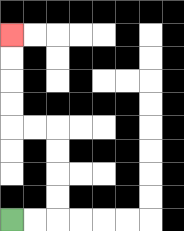{'start': '[0, 9]', 'end': '[0, 1]', 'path_directions': 'R,R,U,U,U,U,L,L,U,U,U,U', 'path_coordinates': '[[0, 9], [1, 9], [2, 9], [2, 8], [2, 7], [2, 6], [2, 5], [1, 5], [0, 5], [0, 4], [0, 3], [0, 2], [0, 1]]'}